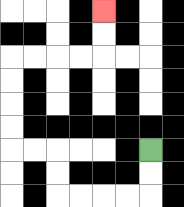{'start': '[6, 6]', 'end': '[4, 0]', 'path_directions': 'D,D,L,L,L,L,U,U,L,L,U,U,U,U,R,R,R,R,U,U', 'path_coordinates': '[[6, 6], [6, 7], [6, 8], [5, 8], [4, 8], [3, 8], [2, 8], [2, 7], [2, 6], [1, 6], [0, 6], [0, 5], [0, 4], [0, 3], [0, 2], [1, 2], [2, 2], [3, 2], [4, 2], [4, 1], [4, 0]]'}